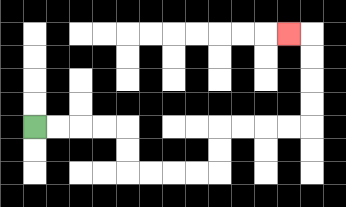{'start': '[1, 5]', 'end': '[12, 1]', 'path_directions': 'R,R,R,R,D,D,R,R,R,R,U,U,R,R,R,R,U,U,U,U,L', 'path_coordinates': '[[1, 5], [2, 5], [3, 5], [4, 5], [5, 5], [5, 6], [5, 7], [6, 7], [7, 7], [8, 7], [9, 7], [9, 6], [9, 5], [10, 5], [11, 5], [12, 5], [13, 5], [13, 4], [13, 3], [13, 2], [13, 1], [12, 1]]'}